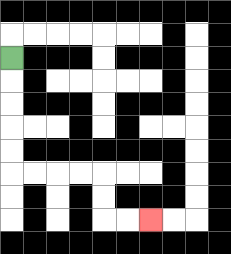{'start': '[0, 2]', 'end': '[6, 9]', 'path_directions': 'D,D,D,D,D,R,R,R,R,D,D,R,R', 'path_coordinates': '[[0, 2], [0, 3], [0, 4], [0, 5], [0, 6], [0, 7], [1, 7], [2, 7], [3, 7], [4, 7], [4, 8], [4, 9], [5, 9], [6, 9]]'}